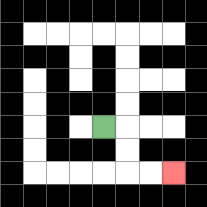{'start': '[4, 5]', 'end': '[7, 7]', 'path_directions': 'R,D,D,R,R', 'path_coordinates': '[[4, 5], [5, 5], [5, 6], [5, 7], [6, 7], [7, 7]]'}